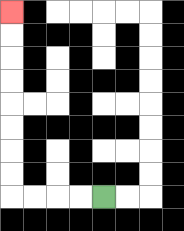{'start': '[4, 8]', 'end': '[0, 0]', 'path_directions': 'L,L,L,L,U,U,U,U,U,U,U,U', 'path_coordinates': '[[4, 8], [3, 8], [2, 8], [1, 8], [0, 8], [0, 7], [0, 6], [0, 5], [0, 4], [0, 3], [0, 2], [0, 1], [0, 0]]'}